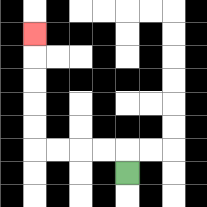{'start': '[5, 7]', 'end': '[1, 1]', 'path_directions': 'U,L,L,L,L,U,U,U,U,U', 'path_coordinates': '[[5, 7], [5, 6], [4, 6], [3, 6], [2, 6], [1, 6], [1, 5], [1, 4], [1, 3], [1, 2], [1, 1]]'}